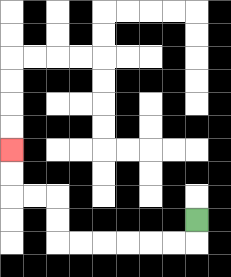{'start': '[8, 9]', 'end': '[0, 6]', 'path_directions': 'D,L,L,L,L,L,L,U,U,L,L,U,U', 'path_coordinates': '[[8, 9], [8, 10], [7, 10], [6, 10], [5, 10], [4, 10], [3, 10], [2, 10], [2, 9], [2, 8], [1, 8], [0, 8], [0, 7], [0, 6]]'}